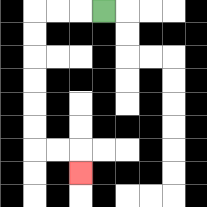{'start': '[4, 0]', 'end': '[3, 7]', 'path_directions': 'L,L,L,D,D,D,D,D,D,R,R,D', 'path_coordinates': '[[4, 0], [3, 0], [2, 0], [1, 0], [1, 1], [1, 2], [1, 3], [1, 4], [1, 5], [1, 6], [2, 6], [3, 6], [3, 7]]'}